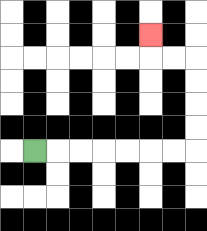{'start': '[1, 6]', 'end': '[6, 1]', 'path_directions': 'R,R,R,R,R,R,R,U,U,U,U,L,L,U', 'path_coordinates': '[[1, 6], [2, 6], [3, 6], [4, 6], [5, 6], [6, 6], [7, 6], [8, 6], [8, 5], [8, 4], [8, 3], [8, 2], [7, 2], [6, 2], [6, 1]]'}